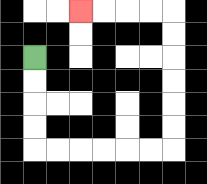{'start': '[1, 2]', 'end': '[3, 0]', 'path_directions': 'D,D,D,D,R,R,R,R,R,R,U,U,U,U,U,U,L,L,L,L', 'path_coordinates': '[[1, 2], [1, 3], [1, 4], [1, 5], [1, 6], [2, 6], [3, 6], [4, 6], [5, 6], [6, 6], [7, 6], [7, 5], [7, 4], [7, 3], [7, 2], [7, 1], [7, 0], [6, 0], [5, 0], [4, 0], [3, 0]]'}